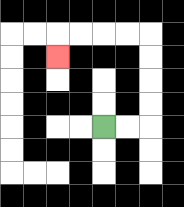{'start': '[4, 5]', 'end': '[2, 2]', 'path_directions': 'R,R,U,U,U,U,L,L,L,L,D', 'path_coordinates': '[[4, 5], [5, 5], [6, 5], [6, 4], [6, 3], [6, 2], [6, 1], [5, 1], [4, 1], [3, 1], [2, 1], [2, 2]]'}